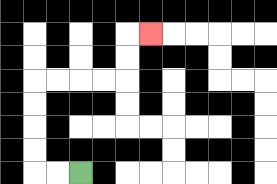{'start': '[3, 7]', 'end': '[6, 1]', 'path_directions': 'L,L,U,U,U,U,R,R,R,R,U,U,R', 'path_coordinates': '[[3, 7], [2, 7], [1, 7], [1, 6], [1, 5], [1, 4], [1, 3], [2, 3], [3, 3], [4, 3], [5, 3], [5, 2], [5, 1], [6, 1]]'}